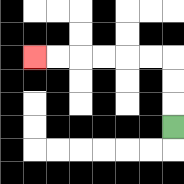{'start': '[7, 5]', 'end': '[1, 2]', 'path_directions': 'U,U,U,L,L,L,L,L,L', 'path_coordinates': '[[7, 5], [7, 4], [7, 3], [7, 2], [6, 2], [5, 2], [4, 2], [3, 2], [2, 2], [1, 2]]'}